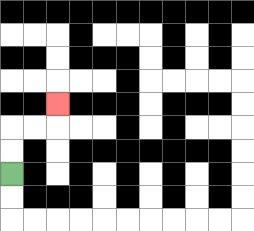{'start': '[0, 7]', 'end': '[2, 4]', 'path_directions': 'U,U,R,R,U', 'path_coordinates': '[[0, 7], [0, 6], [0, 5], [1, 5], [2, 5], [2, 4]]'}